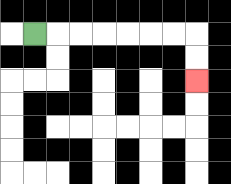{'start': '[1, 1]', 'end': '[8, 3]', 'path_directions': 'R,R,R,R,R,R,R,D,D', 'path_coordinates': '[[1, 1], [2, 1], [3, 1], [4, 1], [5, 1], [6, 1], [7, 1], [8, 1], [8, 2], [8, 3]]'}